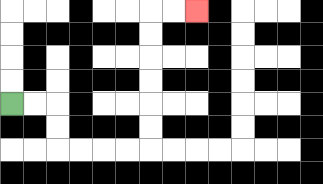{'start': '[0, 4]', 'end': '[8, 0]', 'path_directions': 'R,R,D,D,R,R,R,R,U,U,U,U,U,U,R,R', 'path_coordinates': '[[0, 4], [1, 4], [2, 4], [2, 5], [2, 6], [3, 6], [4, 6], [5, 6], [6, 6], [6, 5], [6, 4], [6, 3], [6, 2], [6, 1], [6, 0], [7, 0], [8, 0]]'}